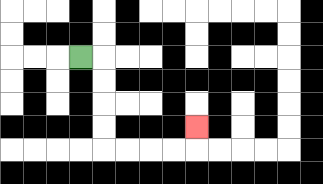{'start': '[3, 2]', 'end': '[8, 5]', 'path_directions': 'R,D,D,D,D,R,R,R,R,U', 'path_coordinates': '[[3, 2], [4, 2], [4, 3], [4, 4], [4, 5], [4, 6], [5, 6], [6, 6], [7, 6], [8, 6], [8, 5]]'}